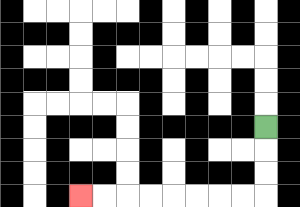{'start': '[11, 5]', 'end': '[3, 8]', 'path_directions': 'D,D,D,L,L,L,L,L,L,L,L', 'path_coordinates': '[[11, 5], [11, 6], [11, 7], [11, 8], [10, 8], [9, 8], [8, 8], [7, 8], [6, 8], [5, 8], [4, 8], [3, 8]]'}